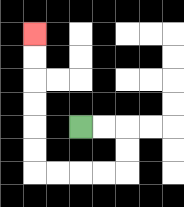{'start': '[3, 5]', 'end': '[1, 1]', 'path_directions': 'R,R,D,D,L,L,L,L,U,U,U,U,U,U', 'path_coordinates': '[[3, 5], [4, 5], [5, 5], [5, 6], [5, 7], [4, 7], [3, 7], [2, 7], [1, 7], [1, 6], [1, 5], [1, 4], [1, 3], [1, 2], [1, 1]]'}